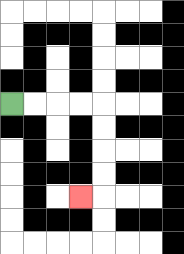{'start': '[0, 4]', 'end': '[3, 8]', 'path_directions': 'R,R,R,R,D,D,D,D,L', 'path_coordinates': '[[0, 4], [1, 4], [2, 4], [3, 4], [4, 4], [4, 5], [4, 6], [4, 7], [4, 8], [3, 8]]'}